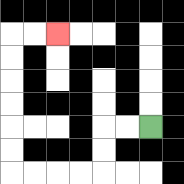{'start': '[6, 5]', 'end': '[2, 1]', 'path_directions': 'L,L,D,D,L,L,L,L,U,U,U,U,U,U,R,R', 'path_coordinates': '[[6, 5], [5, 5], [4, 5], [4, 6], [4, 7], [3, 7], [2, 7], [1, 7], [0, 7], [0, 6], [0, 5], [0, 4], [0, 3], [0, 2], [0, 1], [1, 1], [2, 1]]'}